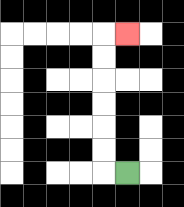{'start': '[5, 7]', 'end': '[5, 1]', 'path_directions': 'L,U,U,U,U,U,U,R', 'path_coordinates': '[[5, 7], [4, 7], [4, 6], [4, 5], [4, 4], [4, 3], [4, 2], [4, 1], [5, 1]]'}